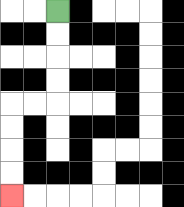{'start': '[2, 0]', 'end': '[0, 8]', 'path_directions': 'D,D,D,D,L,L,D,D,D,D', 'path_coordinates': '[[2, 0], [2, 1], [2, 2], [2, 3], [2, 4], [1, 4], [0, 4], [0, 5], [0, 6], [0, 7], [0, 8]]'}